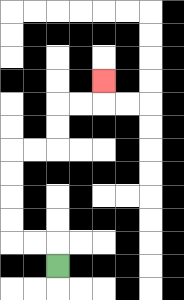{'start': '[2, 11]', 'end': '[4, 3]', 'path_directions': 'U,L,L,U,U,U,U,R,R,U,U,R,R,U', 'path_coordinates': '[[2, 11], [2, 10], [1, 10], [0, 10], [0, 9], [0, 8], [0, 7], [0, 6], [1, 6], [2, 6], [2, 5], [2, 4], [3, 4], [4, 4], [4, 3]]'}